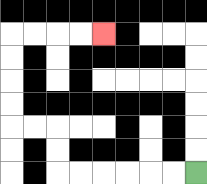{'start': '[8, 7]', 'end': '[4, 1]', 'path_directions': 'L,L,L,L,L,L,U,U,L,L,U,U,U,U,R,R,R,R', 'path_coordinates': '[[8, 7], [7, 7], [6, 7], [5, 7], [4, 7], [3, 7], [2, 7], [2, 6], [2, 5], [1, 5], [0, 5], [0, 4], [0, 3], [0, 2], [0, 1], [1, 1], [2, 1], [3, 1], [4, 1]]'}